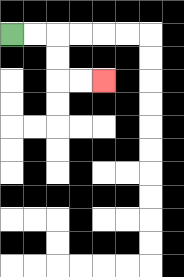{'start': '[0, 1]', 'end': '[4, 3]', 'path_directions': 'R,R,D,D,R,R', 'path_coordinates': '[[0, 1], [1, 1], [2, 1], [2, 2], [2, 3], [3, 3], [4, 3]]'}